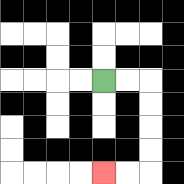{'start': '[4, 3]', 'end': '[4, 7]', 'path_directions': 'R,R,D,D,D,D,L,L', 'path_coordinates': '[[4, 3], [5, 3], [6, 3], [6, 4], [6, 5], [6, 6], [6, 7], [5, 7], [4, 7]]'}